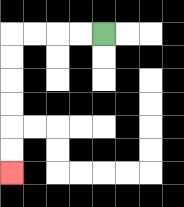{'start': '[4, 1]', 'end': '[0, 7]', 'path_directions': 'L,L,L,L,D,D,D,D,D,D', 'path_coordinates': '[[4, 1], [3, 1], [2, 1], [1, 1], [0, 1], [0, 2], [0, 3], [0, 4], [0, 5], [0, 6], [0, 7]]'}